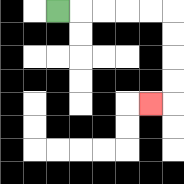{'start': '[2, 0]', 'end': '[6, 4]', 'path_directions': 'R,R,R,R,R,D,D,D,D,L', 'path_coordinates': '[[2, 0], [3, 0], [4, 0], [5, 0], [6, 0], [7, 0], [7, 1], [7, 2], [7, 3], [7, 4], [6, 4]]'}